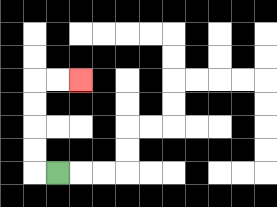{'start': '[2, 7]', 'end': '[3, 3]', 'path_directions': 'L,U,U,U,U,R,R', 'path_coordinates': '[[2, 7], [1, 7], [1, 6], [1, 5], [1, 4], [1, 3], [2, 3], [3, 3]]'}